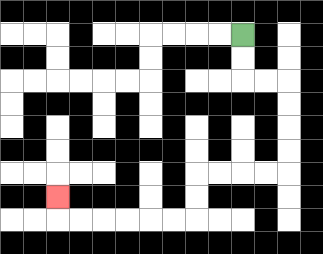{'start': '[10, 1]', 'end': '[2, 8]', 'path_directions': 'D,D,R,R,D,D,D,D,L,L,L,L,D,D,L,L,L,L,L,L,U', 'path_coordinates': '[[10, 1], [10, 2], [10, 3], [11, 3], [12, 3], [12, 4], [12, 5], [12, 6], [12, 7], [11, 7], [10, 7], [9, 7], [8, 7], [8, 8], [8, 9], [7, 9], [6, 9], [5, 9], [4, 9], [3, 9], [2, 9], [2, 8]]'}